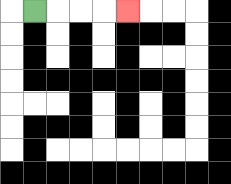{'start': '[1, 0]', 'end': '[5, 0]', 'path_directions': 'R,R,R,R', 'path_coordinates': '[[1, 0], [2, 0], [3, 0], [4, 0], [5, 0]]'}